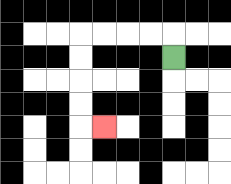{'start': '[7, 2]', 'end': '[4, 5]', 'path_directions': 'U,L,L,L,L,D,D,D,D,R', 'path_coordinates': '[[7, 2], [7, 1], [6, 1], [5, 1], [4, 1], [3, 1], [3, 2], [3, 3], [3, 4], [3, 5], [4, 5]]'}